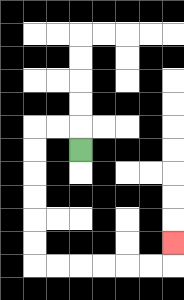{'start': '[3, 6]', 'end': '[7, 10]', 'path_directions': 'U,L,L,D,D,D,D,D,D,R,R,R,R,R,R,U', 'path_coordinates': '[[3, 6], [3, 5], [2, 5], [1, 5], [1, 6], [1, 7], [1, 8], [1, 9], [1, 10], [1, 11], [2, 11], [3, 11], [4, 11], [5, 11], [6, 11], [7, 11], [7, 10]]'}